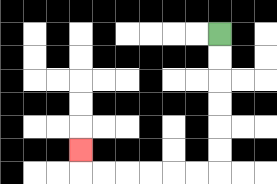{'start': '[9, 1]', 'end': '[3, 6]', 'path_directions': 'D,D,D,D,D,D,L,L,L,L,L,L,U', 'path_coordinates': '[[9, 1], [9, 2], [9, 3], [9, 4], [9, 5], [9, 6], [9, 7], [8, 7], [7, 7], [6, 7], [5, 7], [4, 7], [3, 7], [3, 6]]'}